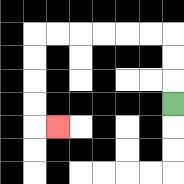{'start': '[7, 4]', 'end': '[2, 5]', 'path_directions': 'U,U,U,L,L,L,L,L,L,D,D,D,D,R', 'path_coordinates': '[[7, 4], [7, 3], [7, 2], [7, 1], [6, 1], [5, 1], [4, 1], [3, 1], [2, 1], [1, 1], [1, 2], [1, 3], [1, 4], [1, 5], [2, 5]]'}